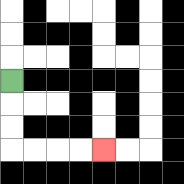{'start': '[0, 3]', 'end': '[4, 6]', 'path_directions': 'D,D,D,R,R,R,R', 'path_coordinates': '[[0, 3], [0, 4], [0, 5], [0, 6], [1, 6], [2, 6], [3, 6], [4, 6]]'}